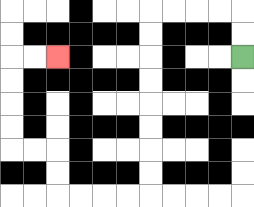{'start': '[10, 2]', 'end': '[2, 2]', 'path_directions': 'U,U,L,L,L,L,D,D,D,D,D,D,D,D,L,L,L,L,U,U,L,L,U,U,U,U,R,R', 'path_coordinates': '[[10, 2], [10, 1], [10, 0], [9, 0], [8, 0], [7, 0], [6, 0], [6, 1], [6, 2], [6, 3], [6, 4], [6, 5], [6, 6], [6, 7], [6, 8], [5, 8], [4, 8], [3, 8], [2, 8], [2, 7], [2, 6], [1, 6], [0, 6], [0, 5], [0, 4], [0, 3], [0, 2], [1, 2], [2, 2]]'}